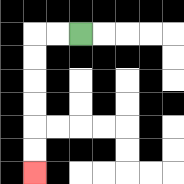{'start': '[3, 1]', 'end': '[1, 7]', 'path_directions': 'L,L,D,D,D,D,D,D', 'path_coordinates': '[[3, 1], [2, 1], [1, 1], [1, 2], [1, 3], [1, 4], [1, 5], [1, 6], [1, 7]]'}